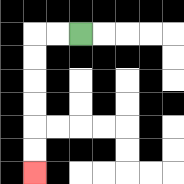{'start': '[3, 1]', 'end': '[1, 7]', 'path_directions': 'L,L,D,D,D,D,D,D', 'path_coordinates': '[[3, 1], [2, 1], [1, 1], [1, 2], [1, 3], [1, 4], [1, 5], [1, 6], [1, 7]]'}